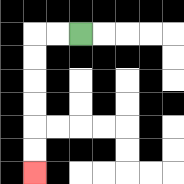{'start': '[3, 1]', 'end': '[1, 7]', 'path_directions': 'L,L,D,D,D,D,D,D', 'path_coordinates': '[[3, 1], [2, 1], [1, 1], [1, 2], [1, 3], [1, 4], [1, 5], [1, 6], [1, 7]]'}